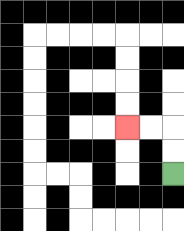{'start': '[7, 7]', 'end': '[5, 5]', 'path_directions': 'U,U,L,L', 'path_coordinates': '[[7, 7], [7, 6], [7, 5], [6, 5], [5, 5]]'}